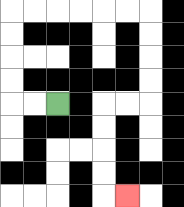{'start': '[2, 4]', 'end': '[5, 8]', 'path_directions': 'L,L,U,U,U,U,R,R,R,R,R,R,D,D,D,D,L,L,D,D,D,D,R', 'path_coordinates': '[[2, 4], [1, 4], [0, 4], [0, 3], [0, 2], [0, 1], [0, 0], [1, 0], [2, 0], [3, 0], [4, 0], [5, 0], [6, 0], [6, 1], [6, 2], [6, 3], [6, 4], [5, 4], [4, 4], [4, 5], [4, 6], [4, 7], [4, 8], [5, 8]]'}